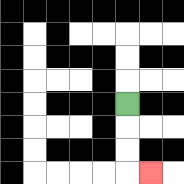{'start': '[5, 4]', 'end': '[6, 7]', 'path_directions': 'D,D,D,R', 'path_coordinates': '[[5, 4], [5, 5], [5, 6], [5, 7], [6, 7]]'}